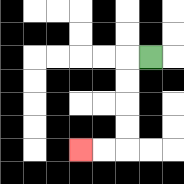{'start': '[6, 2]', 'end': '[3, 6]', 'path_directions': 'L,D,D,D,D,L,L', 'path_coordinates': '[[6, 2], [5, 2], [5, 3], [5, 4], [5, 5], [5, 6], [4, 6], [3, 6]]'}